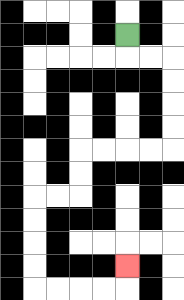{'start': '[5, 1]', 'end': '[5, 11]', 'path_directions': 'D,R,R,D,D,D,D,L,L,L,L,D,D,L,L,D,D,D,D,R,R,R,R,U', 'path_coordinates': '[[5, 1], [5, 2], [6, 2], [7, 2], [7, 3], [7, 4], [7, 5], [7, 6], [6, 6], [5, 6], [4, 6], [3, 6], [3, 7], [3, 8], [2, 8], [1, 8], [1, 9], [1, 10], [1, 11], [1, 12], [2, 12], [3, 12], [4, 12], [5, 12], [5, 11]]'}